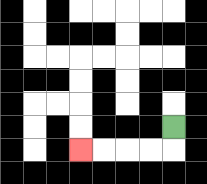{'start': '[7, 5]', 'end': '[3, 6]', 'path_directions': 'D,L,L,L,L', 'path_coordinates': '[[7, 5], [7, 6], [6, 6], [5, 6], [4, 6], [3, 6]]'}